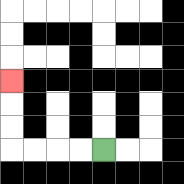{'start': '[4, 6]', 'end': '[0, 3]', 'path_directions': 'L,L,L,L,U,U,U', 'path_coordinates': '[[4, 6], [3, 6], [2, 6], [1, 6], [0, 6], [0, 5], [0, 4], [0, 3]]'}